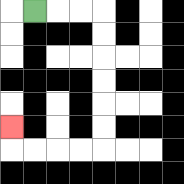{'start': '[1, 0]', 'end': '[0, 5]', 'path_directions': 'R,R,R,D,D,D,D,D,D,L,L,L,L,U', 'path_coordinates': '[[1, 0], [2, 0], [3, 0], [4, 0], [4, 1], [4, 2], [4, 3], [4, 4], [4, 5], [4, 6], [3, 6], [2, 6], [1, 6], [0, 6], [0, 5]]'}